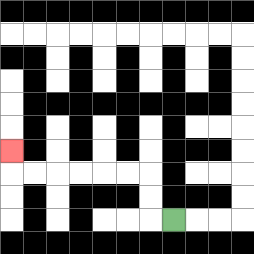{'start': '[7, 9]', 'end': '[0, 6]', 'path_directions': 'L,U,U,L,L,L,L,L,L,U', 'path_coordinates': '[[7, 9], [6, 9], [6, 8], [6, 7], [5, 7], [4, 7], [3, 7], [2, 7], [1, 7], [0, 7], [0, 6]]'}